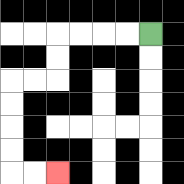{'start': '[6, 1]', 'end': '[2, 7]', 'path_directions': 'L,L,L,L,D,D,L,L,D,D,D,D,R,R', 'path_coordinates': '[[6, 1], [5, 1], [4, 1], [3, 1], [2, 1], [2, 2], [2, 3], [1, 3], [0, 3], [0, 4], [0, 5], [0, 6], [0, 7], [1, 7], [2, 7]]'}